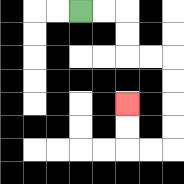{'start': '[3, 0]', 'end': '[5, 4]', 'path_directions': 'R,R,D,D,R,R,D,D,D,D,L,L,U,U', 'path_coordinates': '[[3, 0], [4, 0], [5, 0], [5, 1], [5, 2], [6, 2], [7, 2], [7, 3], [7, 4], [7, 5], [7, 6], [6, 6], [5, 6], [5, 5], [5, 4]]'}